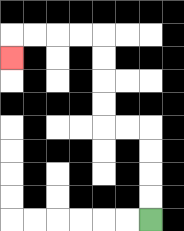{'start': '[6, 9]', 'end': '[0, 2]', 'path_directions': 'U,U,U,U,L,L,U,U,U,U,L,L,L,L,D', 'path_coordinates': '[[6, 9], [6, 8], [6, 7], [6, 6], [6, 5], [5, 5], [4, 5], [4, 4], [4, 3], [4, 2], [4, 1], [3, 1], [2, 1], [1, 1], [0, 1], [0, 2]]'}